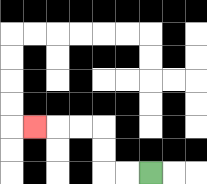{'start': '[6, 7]', 'end': '[1, 5]', 'path_directions': 'L,L,U,U,L,L,L', 'path_coordinates': '[[6, 7], [5, 7], [4, 7], [4, 6], [4, 5], [3, 5], [2, 5], [1, 5]]'}